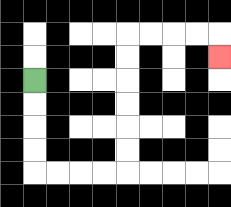{'start': '[1, 3]', 'end': '[9, 2]', 'path_directions': 'D,D,D,D,R,R,R,R,U,U,U,U,U,U,R,R,R,R,D', 'path_coordinates': '[[1, 3], [1, 4], [1, 5], [1, 6], [1, 7], [2, 7], [3, 7], [4, 7], [5, 7], [5, 6], [5, 5], [5, 4], [5, 3], [5, 2], [5, 1], [6, 1], [7, 1], [8, 1], [9, 1], [9, 2]]'}